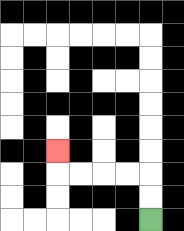{'start': '[6, 9]', 'end': '[2, 6]', 'path_directions': 'U,U,L,L,L,L,U', 'path_coordinates': '[[6, 9], [6, 8], [6, 7], [5, 7], [4, 7], [3, 7], [2, 7], [2, 6]]'}